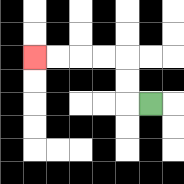{'start': '[6, 4]', 'end': '[1, 2]', 'path_directions': 'L,U,U,L,L,L,L', 'path_coordinates': '[[6, 4], [5, 4], [5, 3], [5, 2], [4, 2], [3, 2], [2, 2], [1, 2]]'}